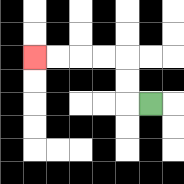{'start': '[6, 4]', 'end': '[1, 2]', 'path_directions': 'L,U,U,L,L,L,L', 'path_coordinates': '[[6, 4], [5, 4], [5, 3], [5, 2], [4, 2], [3, 2], [2, 2], [1, 2]]'}